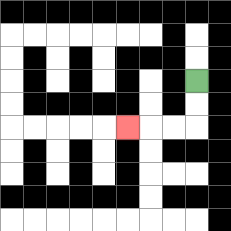{'start': '[8, 3]', 'end': '[5, 5]', 'path_directions': 'D,D,L,L,L', 'path_coordinates': '[[8, 3], [8, 4], [8, 5], [7, 5], [6, 5], [5, 5]]'}